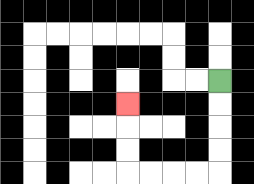{'start': '[9, 3]', 'end': '[5, 4]', 'path_directions': 'D,D,D,D,L,L,L,L,U,U,U', 'path_coordinates': '[[9, 3], [9, 4], [9, 5], [9, 6], [9, 7], [8, 7], [7, 7], [6, 7], [5, 7], [5, 6], [5, 5], [5, 4]]'}